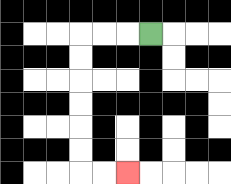{'start': '[6, 1]', 'end': '[5, 7]', 'path_directions': 'L,L,L,D,D,D,D,D,D,R,R', 'path_coordinates': '[[6, 1], [5, 1], [4, 1], [3, 1], [3, 2], [3, 3], [3, 4], [3, 5], [3, 6], [3, 7], [4, 7], [5, 7]]'}